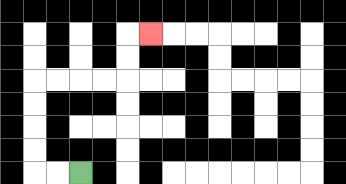{'start': '[3, 7]', 'end': '[6, 1]', 'path_directions': 'L,L,U,U,U,U,R,R,R,R,U,U,R', 'path_coordinates': '[[3, 7], [2, 7], [1, 7], [1, 6], [1, 5], [1, 4], [1, 3], [2, 3], [3, 3], [4, 3], [5, 3], [5, 2], [5, 1], [6, 1]]'}